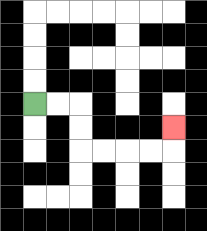{'start': '[1, 4]', 'end': '[7, 5]', 'path_directions': 'R,R,D,D,R,R,R,R,U', 'path_coordinates': '[[1, 4], [2, 4], [3, 4], [3, 5], [3, 6], [4, 6], [5, 6], [6, 6], [7, 6], [7, 5]]'}